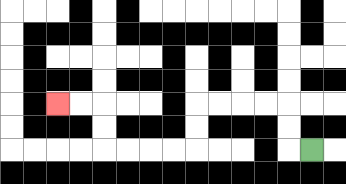{'start': '[13, 6]', 'end': '[2, 4]', 'path_directions': 'L,U,U,L,L,L,L,D,D,L,L,L,L,U,U,L,L', 'path_coordinates': '[[13, 6], [12, 6], [12, 5], [12, 4], [11, 4], [10, 4], [9, 4], [8, 4], [8, 5], [8, 6], [7, 6], [6, 6], [5, 6], [4, 6], [4, 5], [4, 4], [3, 4], [2, 4]]'}